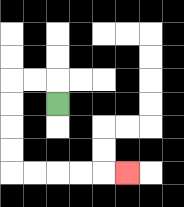{'start': '[2, 4]', 'end': '[5, 7]', 'path_directions': 'U,L,L,D,D,D,D,R,R,R,R,R', 'path_coordinates': '[[2, 4], [2, 3], [1, 3], [0, 3], [0, 4], [0, 5], [0, 6], [0, 7], [1, 7], [2, 7], [3, 7], [4, 7], [5, 7]]'}